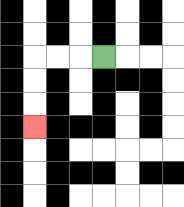{'start': '[4, 2]', 'end': '[1, 5]', 'path_directions': 'L,L,L,D,D,D', 'path_coordinates': '[[4, 2], [3, 2], [2, 2], [1, 2], [1, 3], [1, 4], [1, 5]]'}